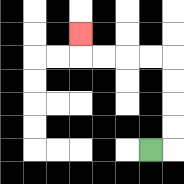{'start': '[6, 6]', 'end': '[3, 1]', 'path_directions': 'R,U,U,U,U,L,L,L,L,U', 'path_coordinates': '[[6, 6], [7, 6], [7, 5], [7, 4], [7, 3], [7, 2], [6, 2], [5, 2], [4, 2], [3, 2], [3, 1]]'}